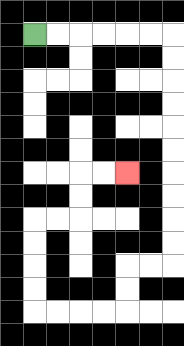{'start': '[1, 1]', 'end': '[5, 7]', 'path_directions': 'R,R,R,R,R,R,D,D,D,D,D,D,D,D,D,D,L,L,D,D,L,L,L,L,U,U,U,U,R,R,U,U,R,R', 'path_coordinates': '[[1, 1], [2, 1], [3, 1], [4, 1], [5, 1], [6, 1], [7, 1], [7, 2], [7, 3], [7, 4], [7, 5], [7, 6], [7, 7], [7, 8], [7, 9], [7, 10], [7, 11], [6, 11], [5, 11], [5, 12], [5, 13], [4, 13], [3, 13], [2, 13], [1, 13], [1, 12], [1, 11], [1, 10], [1, 9], [2, 9], [3, 9], [3, 8], [3, 7], [4, 7], [5, 7]]'}